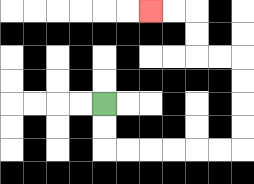{'start': '[4, 4]', 'end': '[6, 0]', 'path_directions': 'D,D,R,R,R,R,R,R,U,U,U,U,L,L,U,U,L,L', 'path_coordinates': '[[4, 4], [4, 5], [4, 6], [5, 6], [6, 6], [7, 6], [8, 6], [9, 6], [10, 6], [10, 5], [10, 4], [10, 3], [10, 2], [9, 2], [8, 2], [8, 1], [8, 0], [7, 0], [6, 0]]'}